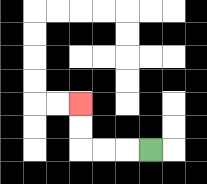{'start': '[6, 6]', 'end': '[3, 4]', 'path_directions': 'L,L,L,U,U', 'path_coordinates': '[[6, 6], [5, 6], [4, 6], [3, 6], [3, 5], [3, 4]]'}